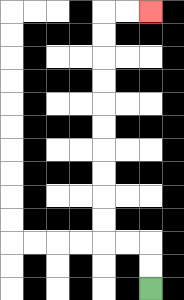{'start': '[6, 12]', 'end': '[6, 0]', 'path_directions': 'U,U,L,L,U,U,U,U,U,U,U,U,U,U,R,R', 'path_coordinates': '[[6, 12], [6, 11], [6, 10], [5, 10], [4, 10], [4, 9], [4, 8], [4, 7], [4, 6], [4, 5], [4, 4], [4, 3], [4, 2], [4, 1], [4, 0], [5, 0], [6, 0]]'}